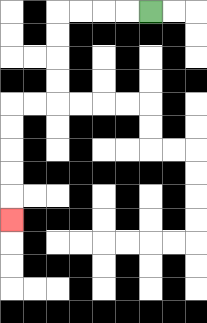{'start': '[6, 0]', 'end': '[0, 9]', 'path_directions': 'L,L,L,L,D,D,D,D,L,L,D,D,D,D,D', 'path_coordinates': '[[6, 0], [5, 0], [4, 0], [3, 0], [2, 0], [2, 1], [2, 2], [2, 3], [2, 4], [1, 4], [0, 4], [0, 5], [0, 6], [0, 7], [0, 8], [0, 9]]'}